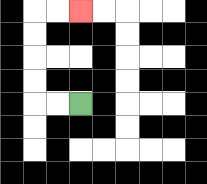{'start': '[3, 4]', 'end': '[3, 0]', 'path_directions': 'L,L,U,U,U,U,R,R', 'path_coordinates': '[[3, 4], [2, 4], [1, 4], [1, 3], [1, 2], [1, 1], [1, 0], [2, 0], [3, 0]]'}